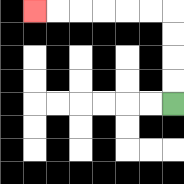{'start': '[7, 4]', 'end': '[1, 0]', 'path_directions': 'U,U,U,U,L,L,L,L,L,L', 'path_coordinates': '[[7, 4], [7, 3], [7, 2], [7, 1], [7, 0], [6, 0], [5, 0], [4, 0], [3, 0], [2, 0], [1, 0]]'}